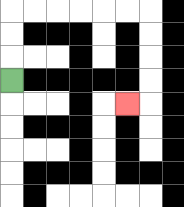{'start': '[0, 3]', 'end': '[5, 4]', 'path_directions': 'U,U,U,R,R,R,R,R,R,D,D,D,D,L', 'path_coordinates': '[[0, 3], [0, 2], [0, 1], [0, 0], [1, 0], [2, 0], [3, 0], [4, 0], [5, 0], [6, 0], [6, 1], [6, 2], [6, 3], [6, 4], [5, 4]]'}